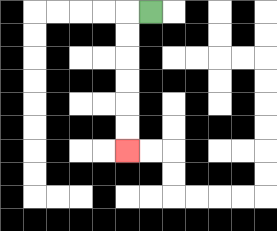{'start': '[6, 0]', 'end': '[5, 6]', 'path_directions': 'L,D,D,D,D,D,D', 'path_coordinates': '[[6, 0], [5, 0], [5, 1], [5, 2], [5, 3], [5, 4], [5, 5], [5, 6]]'}